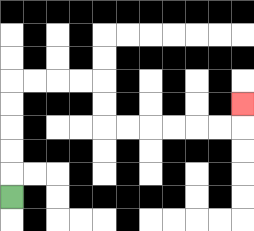{'start': '[0, 8]', 'end': '[10, 4]', 'path_directions': 'U,U,U,U,U,R,R,R,R,D,D,R,R,R,R,R,R,U', 'path_coordinates': '[[0, 8], [0, 7], [0, 6], [0, 5], [0, 4], [0, 3], [1, 3], [2, 3], [3, 3], [4, 3], [4, 4], [4, 5], [5, 5], [6, 5], [7, 5], [8, 5], [9, 5], [10, 5], [10, 4]]'}